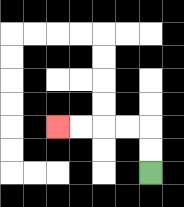{'start': '[6, 7]', 'end': '[2, 5]', 'path_directions': 'U,U,L,L,L,L', 'path_coordinates': '[[6, 7], [6, 6], [6, 5], [5, 5], [4, 5], [3, 5], [2, 5]]'}